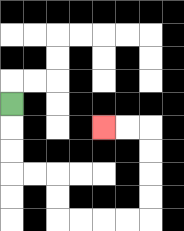{'start': '[0, 4]', 'end': '[4, 5]', 'path_directions': 'D,D,D,R,R,D,D,R,R,R,R,U,U,U,U,L,L', 'path_coordinates': '[[0, 4], [0, 5], [0, 6], [0, 7], [1, 7], [2, 7], [2, 8], [2, 9], [3, 9], [4, 9], [5, 9], [6, 9], [6, 8], [6, 7], [6, 6], [6, 5], [5, 5], [4, 5]]'}